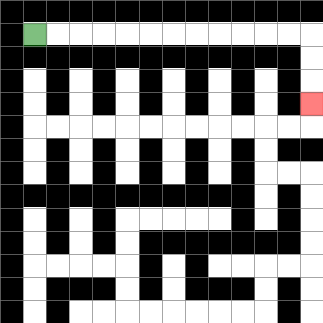{'start': '[1, 1]', 'end': '[13, 4]', 'path_directions': 'R,R,R,R,R,R,R,R,R,R,R,R,D,D,D', 'path_coordinates': '[[1, 1], [2, 1], [3, 1], [4, 1], [5, 1], [6, 1], [7, 1], [8, 1], [9, 1], [10, 1], [11, 1], [12, 1], [13, 1], [13, 2], [13, 3], [13, 4]]'}